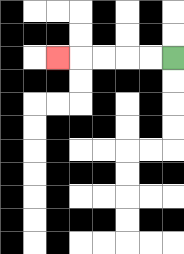{'start': '[7, 2]', 'end': '[2, 2]', 'path_directions': 'L,L,L,L,L', 'path_coordinates': '[[7, 2], [6, 2], [5, 2], [4, 2], [3, 2], [2, 2]]'}